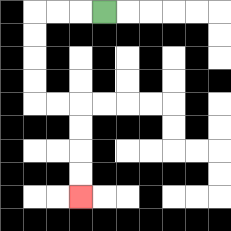{'start': '[4, 0]', 'end': '[3, 8]', 'path_directions': 'L,L,L,D,D,D,D,R,R,D,D,D,D', 'path_coordinates': '[[4, 0], [3, 0], [2, 0], [1, 0], [1, 1], [1, 2], [1, 3], [1, 4], [2, 4], [3, 4], [3, 5], [3, 6], [3, 7], [3, 8]]'}